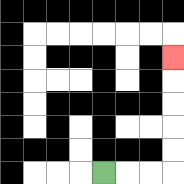{'start': '[4, 7]', 'end': '[7, 2]', 'path_directions': 'R,R,R,U,U,U,U,U', 'path_coordinates': '[[4, 7], [5, 7], [6, 7], [7, 7], [7, 6], [7, 5], [7, 4], [7, 3], [7, 2]]'}